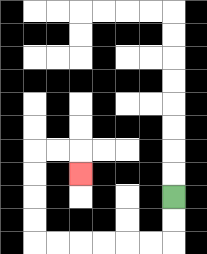{'start': '[7, 8]', 'end': '[3, 7]', 'path_directions': 'D,D,L,L,L,L,L,L,U,U,U,U,R,R,D', 'path_coordinates': '[[7, 8], [7, 9], [7, 10], [6, 10], [5, 10], [4, 10], [3, 10], [2, 10], [1, 10], [1, 9], [1, 8], [1, 7], [1, 6], [2, 6], [3, 6], [3, 7]]'}